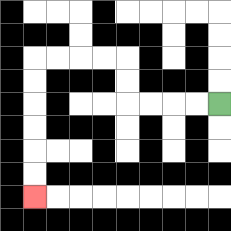{'start': '[9, 4]', 'end': '[1, 8]', 'path_directions': 'L,L,L,L,U,U,L,L,L,L,D,D,D,D,D,D', 'path_coordinates': '[[9, 4], [8, 4], [7, 4], [6, 4], [5, 4], [5, 3], [5, 2], [4, 2], [3, 2], [2, 2], [1, 2], [1, 3], [1, 4], [1, 5], [1, 6], [1, 7], [1, 8]]'}